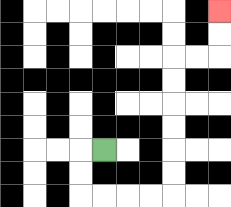{'start': '[4, 6]', 'end': '[9, 0]', 'path_directions': 'L,D,D,R,R,R,R,U,U,U,U,U,U,R,R,U,U', 'path_coordinates': '[[4, 6], [3, 6], [3, 7], [3, 8], [4, 8], [5, 8], [6, 8], [7, 8], [7, 7], [7, 6], [7, 5], [7, 4], [7, 3], [7, 2], [8, 2], [9, 2], [9, 1], [9, 0]]'}